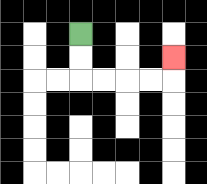{'start': '[3, 1]', 'end': '[7, 2]', 'path_directions': 'D,D,R,R,R,R,U', 'path_coordinates': '[[3, 1], [3, 2], [3, 3], [4, 3], [5, 3], [6, 3], [7, 3], [7, 2]]'}